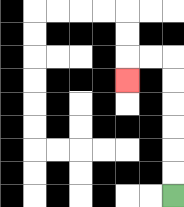{'start': '[7, 8]', 'end': '[5, 3]', 'path_directions': 'U,U,U,U,U,U,L,L,D', 'path_coordinates': '[[7, 8], [7, 7], [7, 6], [7, 5], [7, 4], [7, 3], [7, 2], [6, 2], [5, 2], [5, 3]]'}